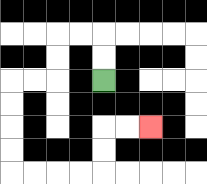{'start': '[4, 3]', 'end': '[6, 5]', 'path_directions': 'U,U,L,L,D,D,L,L,D,D,D,D,R,R,R,R,U,U,R,R', 'path_coordinates': '[[4, 3], [4, 2], [4, 1], [3, 1], [2, 1], [2, 2], [2, 3], [1, 3], [0, 3], [0, 4], [0, 5], [0, 6], [0, 7], [1, 7], [2, 7], [3, 7], [4, 7], [4, 6], [4, 5], [5, 5], [6, 5]]'}